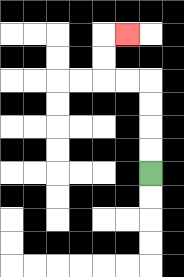{'start': '[6, 7]', 'end': '[5, 1]', 'path_directions': 'U,U,U,U,L,L,U,U,R', 'path_coordinates': '[[6, 7], [6, 6], [6, 5], [6, 4], [6, 3], [5, 3], [4, 3], [4, 2], [4, 1], [5, 1]]'}